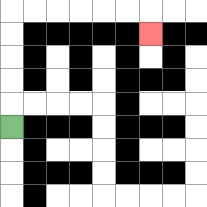{'start': '[0, 5]', 'end': '[6, 1]', 'path_directions': 'U,U,U,U,U,R,R,R,R,R,R,D', 'path_coordinates': '[[0, 5], [0, 4], [0, 3], [0, 2], [0, 1], [0, 0], [1, 0], [2, 0], [3, 0], [4, 0], [5, 0], [6, 0], [6, 1]]'}